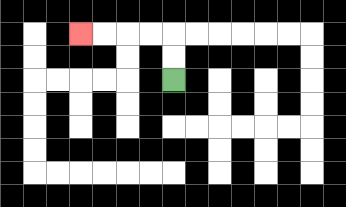{'start': '[7, 3]', 'end': '[3, 1]', 'path_directions': 'U,U,L,L,L,L', 'path_coordinates': '[[7, 3], [7, 2], [7, 1], [6, 1], [5, 1], [4, 1], [3, 1]]'}